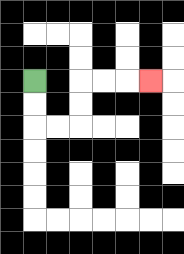{'start': '[1, 3]', 'end': '[6, 3]', 'path_directions': 'D,D,R,R,U,U,R,R,R', 'path_coordinates': '[[1, 3], [1, 4], [1, 5], [2, 5], [3, 5], [3, 4], [3, 3], [4, 3], [5, 3], [6, 3]]'}